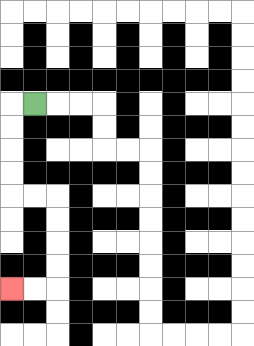{'start': '[1, 4]', 'end': '[0, 12]', 'path_directions': 'L,D,D,D,D,R,R,D,D,D,D,L,L', 'path_coordinates': '[[1, 4], [0, 4], [0, 5], [0, 6], [0, 7], [0, 8], [1, 8], [2, 8], [2, 9], [2, 10], [2, 11], [2, 12], [1, 12], [0, 12]]'}